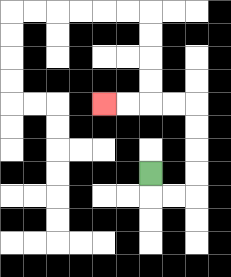{'start': '[6, 7]', 'end': '[4, 4]', 'path_directions': 'D,R,R,U,U,U,U,L,L,L,L', 'path_coordinates': '[[6, 7], [6, 8], [7, 8], [8, 8], [8, 7], [8, 6], [8, 5], [8, 4], [7, 4], [6, 4], [5, 4], [4, 4]]'}